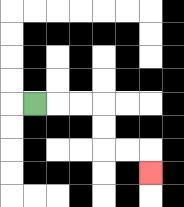{'start': '[1, 4]', 'end': '[6, 7]', 'path_directions': 'R,R,R,D,D,R,R,D', 'path_coordinates': '[[1, 4], [2, 4], [3, 4], [4, 4], [4, 5], [4, 6], [5, 6], [6, 6], [6, 7]]'}